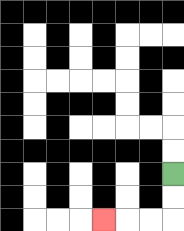{'start': '[7, 7]', 'end': '[4, 9]', 'path_directions': 'D,D,L,L,L', 'path_coordinates': '[[7, 7], [7, 8], [7, 9], [6, 9], [5, 9], [4, 9]]'}